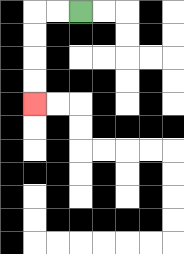{'start': '[3, 0]', 'end': '[1, 4]', 'path_directions': 'L,L,D,D,D,D', 'path_coordinates': '[[3, 0], [2, 0], [1, 0], [1, 1], [1, 2], [1, 3], [1, 4]]'}